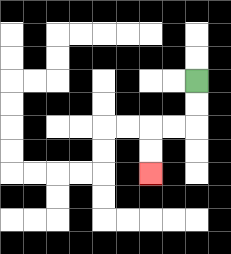{'start': '[8, 3]', 'end': '[6, 7]', 'path_directions': 'D,D,L,L,D,D', 'path_coordinates': '[[8, 3], [8, 4], [8, 5], [7, 5], [6, 5], [6, 6], [6, 7]]'}